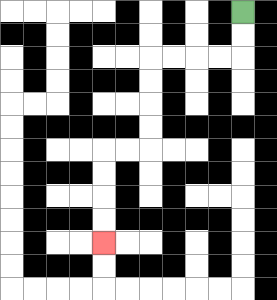{'start': '[10, 0]', 'end': '[4, 10]', 'path_directions': 'D,D,L,L,L,L,D,D,D,D,L,L,D,D,D,D', 'path_coordinates': '[[10, 0], [10, 1], [10, 2], [9, 2], [8, 2], [7, 2], [6, 2], [6, 3], [6, 4], [6, 5], [6, 6], [5, 6], [4, 6], [4, 7], [4, 8], [4, 9], [4, 10]]'}